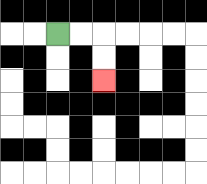{'start': '[2, 1]', 'end': '[4, 3]', 'path_directions': 'R,R,D,D', 'path_coordinates': '[[2, 1], [3, 1], [4, 1], [4, 2], [4, 3]]'}